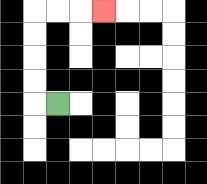{'start': '[2, 4]', 'end': '[4, 0]', 'path_directions': 'L,U,U,U,U,R,R,R', 'path_coordinates': '[[2, 4], [1, 4], [1, 3], [1, 2], [1, 1], [1, 0], [2, 0], [3, 0], [4, 0]]'}